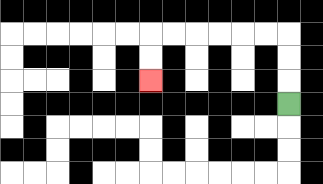{'start': '[12, 4]', 'end': '[6, 3]', 'path_directions': 'U,U,U,L,L,L,L,L,L,D,D', 'path_coordinates': '[[12, 4], [12, 3], [12, 2], [12, 1], [11, 1], [10, 1], [9, 1], [8, 1], [7, 1], [6, 1], [6, 2], [6, 3]]'}